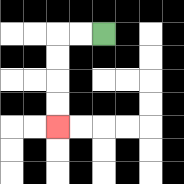{'start': '[4, 1]', 'end': '[2, 5]', 'path_directions': 'L,L,D,D,D,D', 'path_coordinates': '[[4, 1], [3, 1], [2, 1], [2, 2], [2, 3], [2, 4], [2, 5]]'}